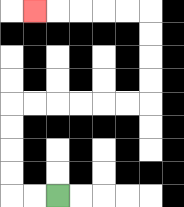{'start': '[2, 8]', 'end': '[1, 0]', 'path_directions': 'L,L,U,U,U,U,R,R,R,R,R,R,U,U,U,U,L,L,L,L,L', 'path_coordinates': '[[2, 8], [1, 8], [0, 8], [0, 7], [0, 6], [0, 5], [0, 4], [1, 4], [2, 4], [3, 4], [4, 4], [5, 4], [6, 4], [6, 3], [6, 2], [6, 1], [6, 0], [5, 0], [4, 0], [3, 0], [2, 0], [1, 0]]'}